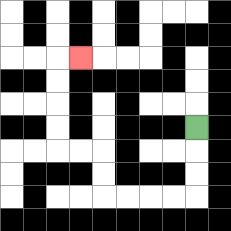{'start': '[8, 5]', 'end': '[3, 2]', 'path_directions': 'D,D,D,L,L,L,L,U,U,L,L,U,U,U,U,R', 'path_coordinates': '[[8, 5], [8, 6], [8, 7], [8, 8], [7, 8], [6, 8], [5, 8], [4, 8], [4, 7], [4, 6], [3, 6], [2, 6], [2, 5], [2, 4], [2, 3], [2, 2], [3, 2]]'}